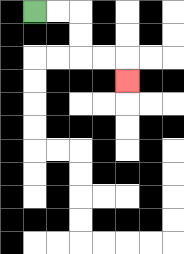{'start': '[1, 0]', 'end': '[5, 3]', 'path_directions': 'R,R,D,D,R,R,D', 'path_coordinates': '[[1, 0], [2, 0], [3, 0], [3, 1], [3, 2], [4, 2], [5, 2], [5, 3]]'}